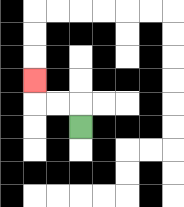{'start': '[3, 5]', 'end': '[1, 3]', 'path_directions': 'U,L,L,U', 'path_coordinates': '[[3, 5], [3, 4], [2, 4], [1, 4], [1, 3]]'}